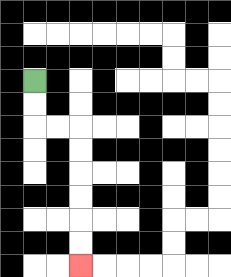{'start': '[1, 3]', 'end': '[3, 11]', 'path_directions': 'D,D,R,R,D,D,D,D,D,D', 'path_coordinates': '[[1, 3], [1, 4], [1, 5], [2, 5], [3, 5], [3, 6], [3, 7], [3, 8], [3, 9], [3, 10], [3, 11]]'}